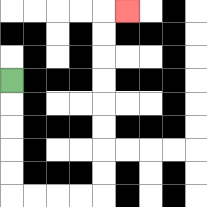{'start': '[0, 3]', 'end': '[5, 0]', 'path_directions': 'D,D,D,D,D,R,R,R,R,U,U,U,U,U,U,U,U,R', 'path_coordinates': '[[0, 3], [0, 4], [0, 5], [0, 6], [0, 7], [0, 8], [1, 8], [2, 8], [3, 8], [4, 8], [4, 7], [4, 6], [4, 5], [4, 4], [4, 3], [4, 2], [4, 1], [4, 0], [5, 0]]'}